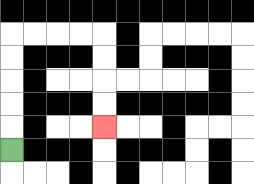{'start': '[0, 6]', 'end': '[4, 5]', 'path_directions': 'U,U,U,U,U,R,R,R,R,D,D,D,D', 'path_coordinates': '[[0, 6], [0, 5], [0, 4], [0, 3], [0, 2], [0, 1], [1, 1], [2, 1], [3, 1], [4, 1], [4, 2], [4, 3], [4, 4], [4, 5]]'}